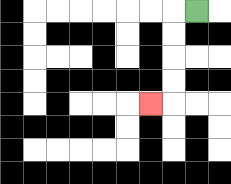{'start': '[8, 0]', 'end': '[6, 4]', 'path_directions': 'L,D,D,D,D,L', 'path_coordinates': '[[8, 0], [7, 0], [7, 1], [7, 2], [7, 3], [7, 4], [6, 4]]'}